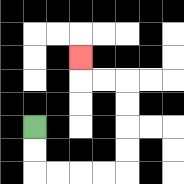{'start': '[1, 5]', 'end': '[3, 2]', 'path_directions': 'D,D,R,R,R,R,U,U,U,U,L,L,U', 'path_coordinates': '[[1, 5], [1, 6], [1, 7], [2, 7], [3, 7], [4, 7], [5, 7], [5, 6], [5, 5], [5, 4], [5, 3], [4, 3], [3, 3], [3, 2]]'}